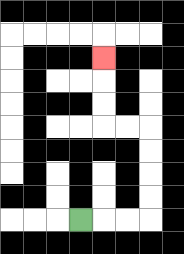{'start': '[3, 9]', 'end': '[4, 2]', 'path_directions': 'R,R,R,U,U,U,U,L,L,U,U,U', 'path_coordinates': '[[3, 9], [4, 9], [5, 9], [6, 9], [6, 8], [6, 7], [6, 6], [6, 5], [5, 5], [4, 5], [4, 4], [4, 3], [4, 2]]'}